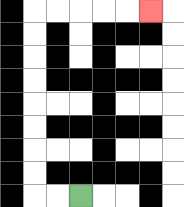{'start': '[3, 8]', 'end': '[6, 0]', 'path_directions': 'L,L,U,U,U,U,U,U,U,U,R,R,R,R,R', 'path_coordinates': '[[3, 8], [2, 8], [1, 8], [1, 7], [1, 6], [1, 5], [1, 4], [1, 3], [1, 2], [1, 1], [1, 0], [2, 0], [3, 0], [4, 0], [5, 0], [6, 0]]'}